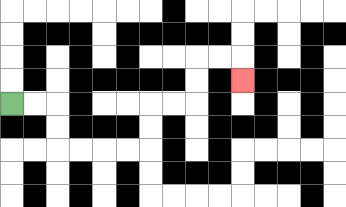{'start': '[0, 4]', 'end': '[10, 3]', 'path_directions': 'R,R,D,D,R,R,R,R,U,U,R,R,U,U,R,R,D', 'path_coordinates': '[[0, 4], [1, 4], [2, 4], [2, 5], [2, 6], [3, 6], [4, 6], [5, 6], [6, 6], [6, 5], [6, 4], [7, 4], [8, 4], [8, 3], [8, 2], [9, 2], [10, 2], [10, 3]]'}